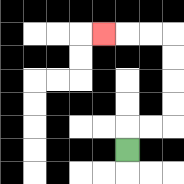{'start': '[5, 6]', 'end': '[4, 1]', 'path_directions': 'U,R,R,U,U,U,U,L,L,L', 'path_coordinates': '[[5, 6], [5, 5], [6, 5], [7, 5], [7, 4], [7, 3], [7, 2], [7, 1], [6, 1], [5, 1], [4, 1]]'}